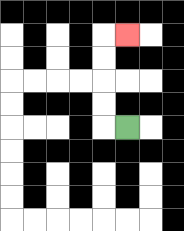{'start': '[5, 5]', 'end': '[5, 1]', 'path_directions': 'L,U,U,U,U,R', 'path_coordinates': '[[5, 5], [4, 5], [4, 4], [4, 3], [4, 2], [4, 1], [5, 1]]'}